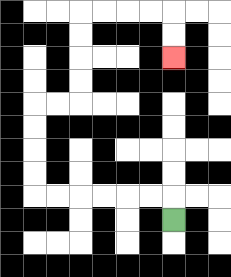{'start': '[7, 9]', 'end': '[7, 2]', 'path_directions': 'U,L,L,L,L,L,L,U,U,U,U,R,R,U,U,U,U,R,R,R,R,D,D', 'path_coordinates': '[[7, 9], [7, 8], [6, 8], [5, 8], [4, 8], [3, 8], [2, 8], [1, 8], [1, 7], [1, 6], [1, 5], [1, 4], [2, 4], [3, 4], [3, 3], [3, 2], [3, 1], [3, 0], [4, 0], [5, 0], [6, 0], [7, 0], [7, 1], [7, 2]]'}